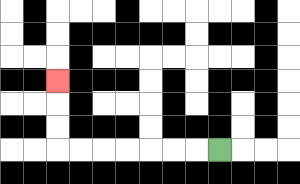{'start': '[9, 6]', 'end': '[2, 3]', 'path_directions': 'L,L,L,L,L,L,L,U,U,U', 'path_coordinates': '[[9, 6], [8, 6], [7, 6], [6, 6], [5, 6], [4, 6], [3, 6], [2, 6], [2, 5], [2, 4], [2, 3]]'}